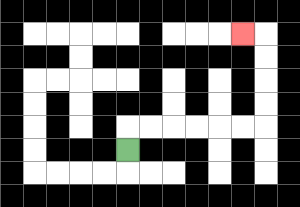{'start': '[5, 6]', 'end': '[10, 1]', 'path_directions': 'U,R,R,R,R,R,R,U,U,U,U,L', 'path_coordinates': '[[5, 6], [5, 5], [6, 5], [7, 5], [8, 5], [9, 5], [10, 5], [11, 5], [11, 4], [11, 3], [11, 2], [11, 1], [10, 1]]'}